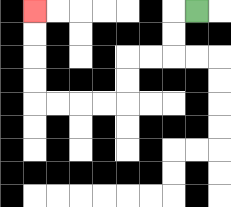{'start': '[8, 0]', 'end': '[1, 0]', 'path_directions': 'L,D,D,L,L,D,D,L,L,L,L,U,U,U,U', 'path_coordinates': '[[8, 0], [7, 0], [7, 1], [7, 2], [6, 2], [5, 2], [5, 3], [5, 4], [4, 4], [3, 4], [2, 4], [1, 4], [1, 3], [1, 2], [1, 1], [1, 0]]'}